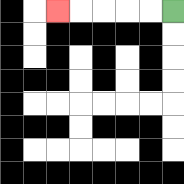{'start': '[7, 0]', 'end': '[2, 0]', 'path_directions': 'L,L,L,L,L', 'path_coordinates': '[[7, 0], [6, 0], [5, 0], [4, 0], [3, 0], [2, 0]]'}